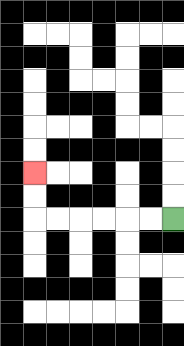{'start': '[7, 9]', 'end': '[1, 7]', 'path_directions': 'L,L,L,L,L,L,U,U', 'path_coordinates': '[[7, 9], [6, 9], [5, 9], [4, 9], [3, 9], [2, 9], [1, 9], [1, 8], [1, 7]]'}